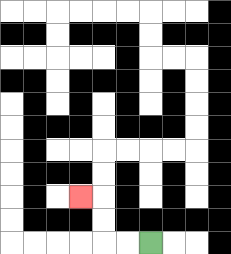{'start': '[6, 10]', 'end': '[3, 8]', 'path_directions': 'L,L,U,U,L', 'path_coordinates': '[[6, 10], [5, 10], [4, 10], [4, 9], [4, 8], [3, 8]]'}